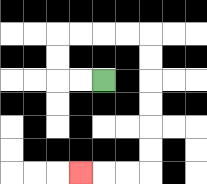{'start': '[4, 3]', 'end': '[3, 7]', 'path_directions': 'L,L,U,U,R,R,R,R,D,D,D,D,D,D,L,L,L', 'path_coordinates': '[[4, 3], [3, 3], [2, 3], [2, 2], [2, 1], [3, 1], [4, 1], [5, 1], [6, 1], [6, 2], [6, 3], [6, 4], [6, 5], [6, 6], [6, 7], [5, 7], [4, 7], [3, 7]]'}